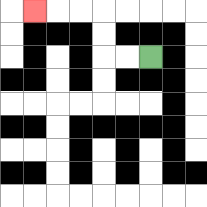{'start': '[6, 2]', 'end': '[1, 0]', 'path_directions': 'L,L,U,U,L,L,L', 'path_coordinates': '[[6, 2], [5, 2], [4, 2], [4, 1], [4, 0], [3, 0], [2, 0], [1, 0]]'}